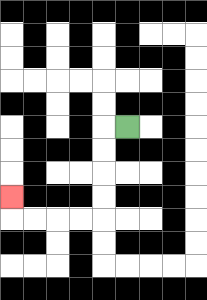{'start': '[5, 5]', 'end': '[0, 8]', 'path_directions': 'L,D,D,D,D,L,L,L,L,U', 'path_coordinates': '[[5, 5], [4, 5], [4, 6], [4, 7], [4, 8], [4, 9], [3, 9], [2, 9], [1, 9], [0, 9], [0, 8]]'}